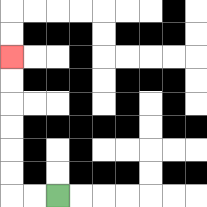{'start': '[2, 8]', 'end': '[0, 2]', 'path_directions': 'L,L,U,U,U,U,U,U', 'path_coordinates': '[[2, 8], [1, 8], [0, 8], [0, 7], [0, 6], [0, 5], [0, 4], [0, 3], [0, 2]]'}